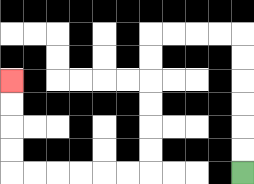{'start': '[10, 7]', 'end': '[0, 3]', 'path_directions': 'U,U,U,U,U,U,L,L,L,L,D,D,D,D,D,D,L,L,L,L,L,L,U,U,U,U', 'path_coordinates': '[[10, 7], [10, 6], [10, 5], [10, 4], [10, 3], [10, 2], [10, 1], [9, 1], [8, 1], [7, 1], [6, 1], [6, 2], [6, 3], [6, 4], [6, 5], [6, 6], [6, 7], [5, 7], [4, 7], [3, 7], [2, 7], [1, 7], [0, 7], [0, 6], [0, 5], [0, 4], [0, 3]]'}